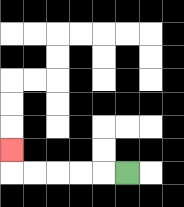{'start': '[5, 7]', 'end': '[0, 6]', 'path_directions': 'L,L,L,L,L,U', 'path_coordinates': '[[5, 7], [4, 7], [3, 7], [2, 7], [1, 7], [0, 7], [0, 6]]'}